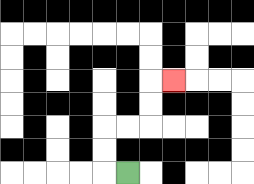{'start': '[5, 7]', 'end': '[7, 3]', 'path_directions': 'L,U,U,R,R,U,U,R', 'path_coordinates': '[[5, 7], [4, 7], [4, 6], [4, 5], [5, 5], [6, 5], [6, 4], [6, 3], [7, 3]]'}